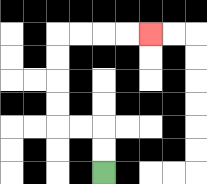{'start': '[4, 7]', 'end': '[6, 1]', 'path_directions': 'U,U,L,L,U,U,U,U,R,R,R,R', 'path_coordinates': '[[4, 7], [4, 6], [4, 5], [3, 5], [2, 5], [2, 4], [2, 3], [2, 2], [2, 1], [3, 1], [4, 1], [5, 1], [6, 1]]'}